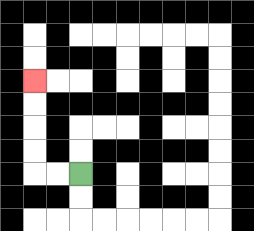{'start': '[3, 7]', 'end': '[1, 3]', 'path_directions': 'L,L,U,U,U,U', 'path_coordinates': '[[3, 7], [2, 7], [1, 7], [1, 6], [1, 5], [1, 4], [1, 3]]'}